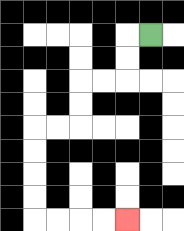{'start': '[6, 1]', 'end': '[5, 9]', 'path_directions': 'L,D,D,L,L,D,D,L,L,D,D,D,D,R,R,R,R', 'path_coordinates': '[[6, 1], [5, 1], [5, 2], [5, 3], [4, 3], [3, 3], [3, 4], [3, 5], [2, 5], [1, 5], [1, 6], [1, 7], [1, 8], [1, 9], [2, 9], [3, 9], [4, 9], [5, 9]]'}